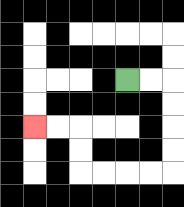{'start': '[5, 3]', 'end': '[1, 5]', 'path_directions': 'R,R,D,D,D,D,L,L,L,L,U,U,L,L', 'path_coordinates': '[[5, 3], [6, 3], [7, 3], [7, 4], [7, 5], [7, 6], [7, 7], [6, 7], [5, 7], [4, 7], [3, 7], [3, 6], [3, 5], [2, 5], [1, 5]]'}